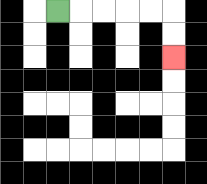{'start': '[2, 0]', 'end': '[7, 2]', 'path_directions': 'R,R,R,R,R,D,D', 'path_coordinates': '[[2, 0], [3, 0], [4, 0], [5, 0], [6, 0], [7, 0], [7, 1], [7, 2]]'}